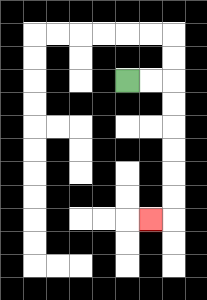{'start': '[5, 3]', 'end': '[6, 9]', 'path_directions': 'R,R,D,D,D,D,D,D,L', 'path_coordinates': '[[5, 3], [6, 3], [7, 3], [7, 4], [7, 5], [7, 6], [7, 7], [7, 8], [7, 9], [6, 9]]'}